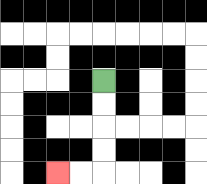{'start': '[4, 3]', 'end': '[2, 7]', 'path_directions': 'D,D,D,D,L,L', 'path_coordinates': '[[4, 3], [4, 4], [4, 5], [4, 6], [4, 7], [3, 7], [2, 7]]'}